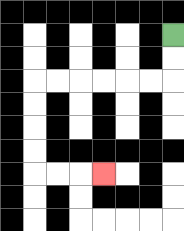{'start': '[7, 1]', 'end': '[4, 7]', 'path_directions': 'D,D,L,L,L,L,L,L,D,D,D,D,R,R,R', 'path_coordinates': '[[7, 1], [7, 2], [7, 3], [6, 3], [5, 3], [4, 3], [3, 3], [2, 3], [1, 3], [1, 4], [1, 5], [1, 6], [1, 7], [2, 7], [3, 7], [4, 7]]'}